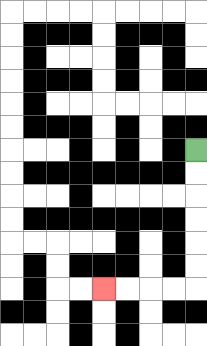{'start': '[8, 6]', 'end': '[4, 12]', 'path_directions': 'D,D,D,D,D,D,L,L,L,L', 'path_coordinates': '[[8, 6], [8, 7], [8, 8], [8, 9], [8, 10], [8, 11], [8, 12], [7, 12], [6, 12], [5, 12], [4, 12]]'}